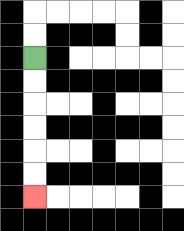{'start': '[1, 2]', 'end': '[1, 8]', 'path_directions': 'D,D,D,D,D,D', 'path_coordinates': '[[1, 2], [1, 3], [1, 4], [1, 5], [1, 6], [1, 7], [1, 8]]'}